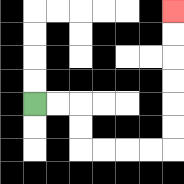{'start': '[1, 4]', 'end': '[7, 0]', 'path_directions': 'R,R,D,D,R,R,R,R,U,U,U,U,U,U', 'path_coordinates': '[[1, 4], [2, 4], [3, 4], [3, 5], [3, 6], [4, 6], [5, 6], [6, 6], [7, 6], [7, 5], [7, 4], [7, 3], [7, 2], [7, 1], [7, 0]]'}